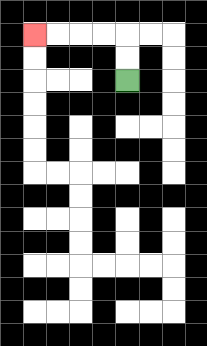{'start': '[5, 3]', 'end': '[1, 1]', 'path_directions': 'U,U,L,L,L,L', 'path_coordinates': '[[5, 3], [5, 2], [5, 1], [4, 1], [3, 1], [2, 1], [1, 1]]'}